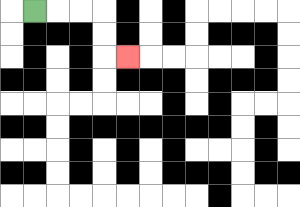{'start': '[1, 0]', 'end': '[5, 2]', 'path_directions': 'R,R,R,D,D,R', 'path_coordinates': '[[1, 0], [2, 0], [3, 0], [4, 0], [4, 1], [4, 2], [5, 2]]'}